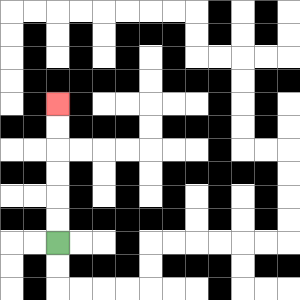{'start': '[2, 10]', 'end': '[2, 4]', 'path_directions': 'U,U,U,U,U,U', 'path_coordinates': '[[2, 10], [2, 9], [2, 8], [2, 7], [2, 6], [2, 5], [2, 4]]'}